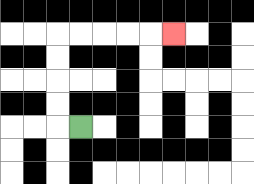{'start': '[3, 5]', 'end': '[7, 1]', 'path_directions': 'L,U,U,U,U,R,R,R,R,R', 'path_coordinates': '[[3, 5], [2, 5], [2, 4], [2, 3], [2, 2], [2, 1], [3, 1], [4, 1], [5, 1], [6, 1], [7, 1]]'}